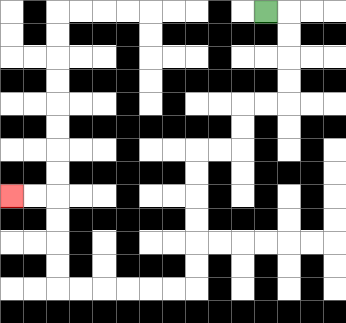{'start': '[11, 0]', 'end': '[0, 8]', 'path_directions': 'R,D,D,D,D,L,L,D,D,L,L,D,D,D,D,D,D,L,L,L,L,L,L,U,U,U,U,L,L', 'path_coordinates': '[[11, 0], [12, 0], [12, 1], [12, 2], [12, 3], [12, 4], [11, 4], [10, 4], [10, 5], [10, 6], [9, 6], [8, 6], [8, 7], [8, 8], [8, 9], [8, 10], [8, 11], [8, 12], [7, 12], [6, 12], [5, 12], [4, 12], [3, 12], [2, 12], [2, 11], [2, 10], [2, 9], [2, 8], [1, 8], [0, 8]]'}